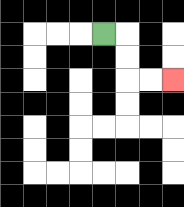{'start': '[4, 1]', 'end': '[7, 3]', 'path_directions': 'R,D,D,R,R', 'path_coordinates': '[[4, 1], [5, 1], [5, 2], [5, 3], [6, 3], [7, 3]]'}